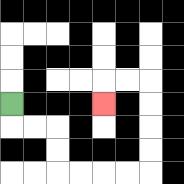{'start': '[0, 4]', 'end': '[4, 4]', 'path_directions': 'D,R,R,D,D,R,R,R,R,U,U,U,U,L,L,D', 'path_coordinates': '[[0, 4], [0, 5], [1, 5], [2, 5], [2, 6], [2, 7], [3, 7], [4, 7], [5, 7], [6, 7], [6, 6], [6, 5], [6, 4], [6, 3], [5, 3], [4, 3], [4, 4]]'}